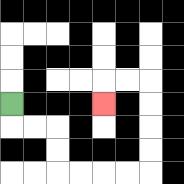{'start': '[0, 4]', 'end': '[4, 4]', 'path_directions': 'D,R,R,D,D,R,R,R,R,U,U,U,U,L,L,D', 'path_coordinates': '[[0, 4], [0, 5], [1, 5], [2, 5], [2, 6], [2, 7], [3, 7], [4, 7], [5, 7], [6, 7], [6, 6], [6, 5], [6, 4], [6, 3], [5, 3], [4, 3], [4, 4]]'}